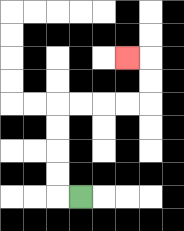{'start': '[3, 8]', 'end': '[5, 2]', 'path_directions': 'L,U,U,U,U,R,R,R,R,U,U,L', 'path_coordinates': '[[3, 8], [2, 8], [2, 7], [2, 6], [2, 5], [2, 4], [3, 4], [4, 4], [5, 4], [6, 4], [6, 3], [6, 2], [5, 2]]'}